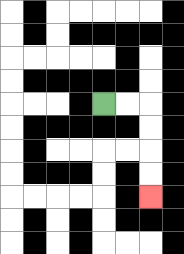{'start': '[4, 4]', 'end': '[6, 8]', 'path_directions': 'R,R,D,D,D,D', 'path_coordinates': '[[4, 4], [5, 4], [6, 4], [6, 5], [6, 6], [6, 7], [6, 8]]'}